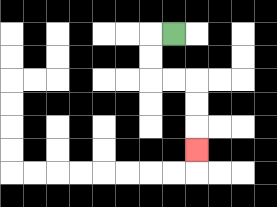{'start': '[7, 1]', 'end': '[8, 6]', 'path_directions': 'L,D,D,R,R,D,D,D', 'path_coordinates': '[[7, 1], [6, 1], [6, 2], [6, 3], [7, 3], [8, 3], [8, 4], [8, 5], [8, 6]]'}